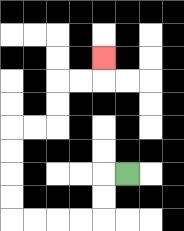{'start': '[5, 7]', 'end': '[4, 2]', 'path_directions': 'L,D,D,L,L,L,L,U,U,U,U,R,R,U,U,R,R,U', 'path_coordinates': '[[5, 7], [4, 7], [4, 8], [4, 9], [3, 9], [2, 9], [1, 9], [0, 9], [0, 8], [0, 7], [0, 6], [0, 5], [1, 5], [2, 5], [2, 4], [2, 3], [3, 3], [4, 3], [4, 2]]'}